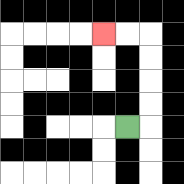{'start': '[5, 5]', 'end': '[4, 1]', 'path_directions': 'R,U,U,U,U,L,L', 'path_coordinates': '[[5, 5], [6, 5], [6, 4], [6, 3], [6, 2], [6, 1], [5, 1], [4, 1]]'}